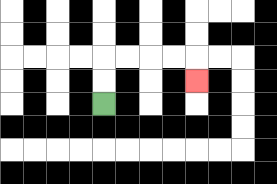{'start': '[4, 4]', 'end': '[8, 3]', 'path_directions': 'U,U,R,R,R,R,D', 'path_coordinates': '[[4, 4], [4, 3], [4, 2], [5, 2], [6, 2], [7, 2], [8, 2], [8, 3]]'}